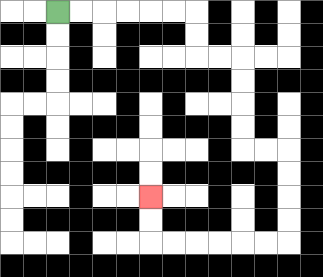{'start': '[2, 0]', 'end': '[6, 8]', 'path_directions': 'R,R,R,R,R,R,D,D,R,R,D,D,D,D,R,R,D,D,D,D,L,L,L,L,L,L,U,U', 'path_coordinates': '[[2, 0], [3, 0], [4, 0], [5, 0], [6, 0], [7, 0], [8, 0], [8, 1], [8, 2], [9, 2], [10, 2], [10, 3], [10, 4], [10, 5], [10, 6], [11, 6], [12, 6], [12, 7], [12, 8], [12, 9], [12, 10], [11, 10], [10, 10], [9, 10], [8, 10], [7, 10], [6, 10], [6, 9], [6, 8]]'}